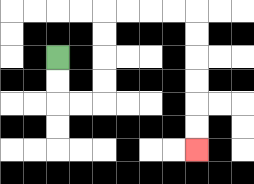{'start': '[2, 2]', 'end': '[8, 6]', 'path_directions': 'D,D,R,R,U,U,U,U,R,R,R,R,D,D,D,D,D,D', 'path_coordinates': '[[2, 2], [2, 3], [2, 4], [3, 4], [4, 4], [4, 3], [4, 2], [4, 1], [4, 0], [5, 0], [6, 0], [7, 0], [8, 0], [8, 1], [8, 2], [8, 3], [8, 4], [8, 5], [8, 6]]'}